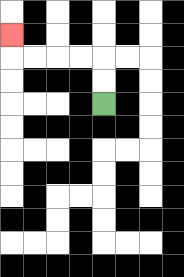{'start': '[4, 4]', 'end': '[0, 1]', 'path_directions': 'U,U,L,L,L,L,U', 'path_coordinates': '[[4, 4], [4, 3], [4, 2], [3, 2], [2, 2], [1, 2], [0, 2], [0, 1]]'}